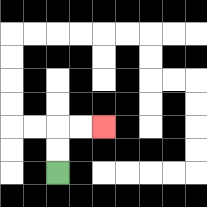{'start': '[2, 7]', 'end': '[4, 5]', 'path_directions': 'U,U,R,R', 'path_coordinates': '[[2, 7], [2, 6], [2, 5], [3, 5], [4, 5]]'}